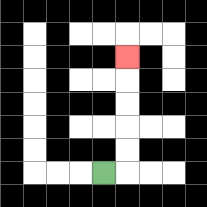{'start': '[4, 7]', 'end': '[5, 2]', 'path_directions': 'R,U,U,U,U,U', 'path_coordinates': '[[4, 7], [5, 7], [5, 6], [5, 5], [5, 4], [5, 3], [5, 2]]'}